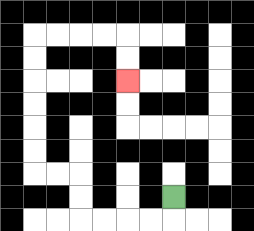{'start': '[7, 8]', 'end': '[5, 3]', 'path_directions': 'D,L,L,L,L,U,U,L,L,U,U,U,U,U,U,R,R,R,R,D,D', 'path_coordinates': '[[7, 8], [7, 9], [6, 9], [5, 9], [4, 9], [3, 9], [3, 8], [3, 7], [2, 7], [1, 7], [1, 6], [1, 5], [1, 4], [1, 3], [1, 2], [1, 1], [2, 1], [3, 1], [4, 1], [5, 1], [5, 2], [5, 3]]'}